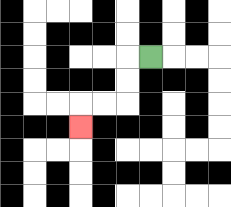{'start': '[6, 2]', 'end': '[3, 5]', 'path_directions': 'L,D,D,L,L,D', 'path_coordinates': '[[6, 2], [5, 2], [5, 3], [5, 4], [4, 4], [3, 4], [3, 5]]'}